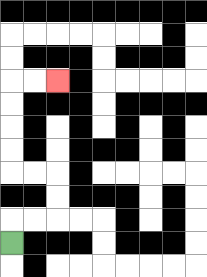{'start': '[0, 10]', 'end': '[2, 3]', 'path_directions': 'U,R,R,U,U,L,L,U,U,U,U,R,R', 'path_coordinates': '[[0, 10], [0, 9], [1, 9], [2, 9], [2, 8], [2, 7], [1, 7], [0, 7], [0, 6], [0, 5], [0, 4], [0, 3], [1, 3], [2, 3]]'}